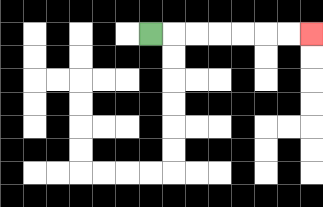{'start': '[6, 1]', 'end': '[13, 1]', 'path_directions': 'R,R,R,R,R,R,R', 'path_coordinates': '[[6, 1], [7, 1], [8, 1], [9, 1], [10, 1], [11, 1], [12, 1], [13, 1]]'}